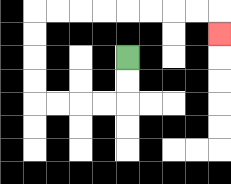{'start': '[5, 2]', 'end': '[9, 1]', 'path_directions': 'D,D,L,L,L,L,U,U,U,U,R,R,R,R,R,R,R,R,D', 'path_coordinates': '[[5, 2], [5, 3], [5, 4], [4, 4], [3, 4], [2, 4], [1, 4], [1, 3], [1, 2], [1, 1], [1, 0], [2, 0], [3, 0], [4, 0], [5, 0], [6, 0], [7, 0], [8, 0], [9, 0], [9, 1]]'}